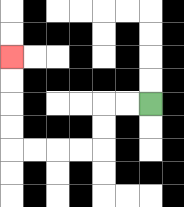{'start': '[6, 4]', 'end': '[0, 2]', 'path_directions': 'L,L,D,D,L,L,L,L,U,U,U,U', 'path_coordinates': '[[6, 4], [5, 4], [4, 4], [4, 5], [4, 6], [3, 6], [2, 6], [1, 6], [0, 6], [0, 5], [0, 4], [0, 3], [0, 2]]'}